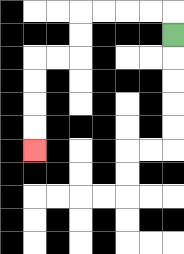{'start': '[7, 1]', 'end': '[1, 6]', 'path_directions': 'U,L,L,L,L,D,D,L,L,D,D,D,D', 'path_coordinates': '[[7, 1], [7, 0], [6, 0], [5, 0], [4, 0], [3, 0], [3, 1], [3, 2], [2, 2], [1, 2], [1, 3], [1, 4], [1, 5], [1, 6]]'}